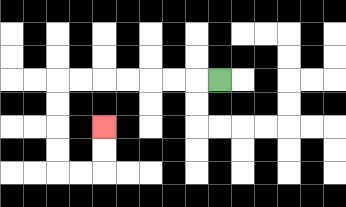{'start': '[9, 3]', 'end': '[4, 5]', 'path_directions': 'L,L,L,L,L,L,L,D,D,D,D,R,R,U,U', 'path_coordinates': '[[9, 3], [8, 3], [7, 3], [6, 3], [5, 3], [4, 3], [3, 3], [2, 3], [2, 4], [2, 5], [2, 6], [2, 7], [3, 7], [4, 7], [4, 6], [4, 5]]'}